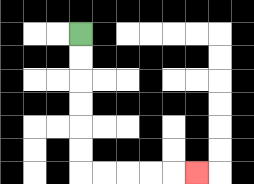{'start': '[3, 1]', 'end': '[8, 7]', 'path_directions': 'D,D,D,D,D,D,R,R,R,R,R', 'path_coordinates': '[[3, 1], [3, 2], [3, 3], [3, 4], [3, 5], [3, 6], [3, 7], [4, 7], [5, 7], [6, 7], [7, 7], [8, 7]]'}